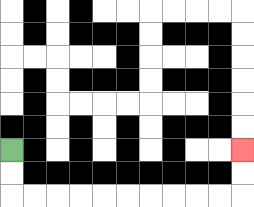{'start': '[0, 6]', 'end': '[10, 6]', 'path_directions': 'D,D,R,R,R,R,R,R,R,R,R,R,U,U', 'path_coordinates': '[[0, 6], [0, 7], [0, 8], [1, 8], [2, 8], [3, 8], [4, 8], [5, 8], [6, 8], [7, 8], [8, 8], [9, 8], [10, 8], [10, 7], [10, 6]]'}